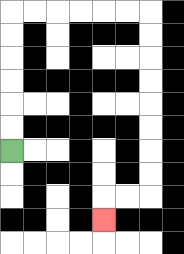{'start': '[0, 6]', 'end': '[4, 9]', 'path_directions': 'U,U,U,U,U,U,R,R,R,R,R,R,D,D,D,D,D,D,D,D,L,L,D', 'path_coordinates': '[[0, 6], [0, 5], [0, 4], [0, 3], [0, 2], [0, 1], [0, 0], [1, 0], [2, 0], [3, 0], [4, 0], [5, 0], [6, 0], [6, 1], [6, 2], [6, 3], [6, 4], [6, 5], [6, 6], [6, 7], [6, 8], [5, 8], [4, 8], [4, 9]]'}